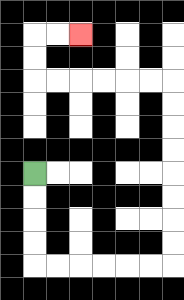{'start': '[1, 7]', 'end': '[3, 1]', 'path_directions': 'D,D,D,D,R,R,R,R,R,R,U,U,U,U,U,U,U,U,L,L,L,L,L,L,U,U,R,R', 'path_coordinates': '[[1, 7], [1, 8], [1, 9], [1, 10], [1, 11], [2, 11], [3, 11], [4, 11], [5, 11], [6, 11], [7, 11], [7, 10], [7, 9], [7, 8], [7, 7], [7, 6], [7, 5], [7, 4], [7, 3], [6, 3], [5, 3], [4, 3], [3, 3], [2, 3], [1, 3], [1, 2], [1, 1], [2, 1], [3, 1]]'}